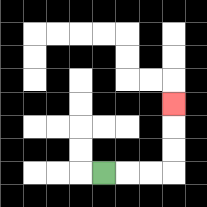{'start': '[4, 7]', 'end': '[7, 4]', 'path_directions': 'R,R,R,U,U,U', 'path_coordinates': '[[4, 7], [5, 7], [6, 7], [7, 7], [7, 6], [7, 5], [7, 4]]'}